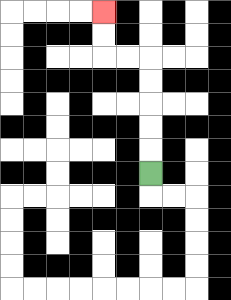{'start': '[6, 7]', 'end': '[4, 0]', 'path_directions': 'U,U,U,U,U,L,L,U,U', 'path_coordinates': '[[6, 7], [6, 6], [6, 5], [6, 4], [6, 3], [6, 2], [5, 2], [4, 2], [4, 1], [4, 0]]'}